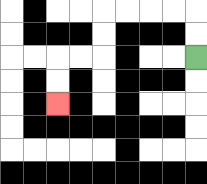{'start': '[8, 2]', 'end': '[2, 4]', 'path_directions': 'U,U,L,L,L,L,D,D,L,L,D,D', 'path_coordinates': '[[8, 2], [8, 1], [8, 0], [7, 0], [6, 0], [5, 0], [4, 0], [4, 1], [4, 2], [3, 2], [2, 2], [2, 3], [2, 4]]'}